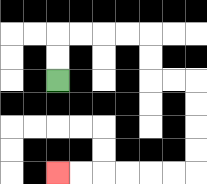{'start': '[2, 3]', 'end': '[2, 7]', 'path_directions': 'U,U,R,R,R,R,D,D,R,R,D,D,D,D,L,L,L,L,L,L', 'path_coordinates': '[[2, 3], [2, 2], [2, 1], [3, 1], [4, 1], [5, 1], [6, 1], [6, 2], [6, 3], [7, 3], [8, 3], [8, 4], [8, 5], [8, 6], [8, 7], [7, 7], [6, 7], [5, 7], [4, 7], [3, 7], [2, 7]]'}